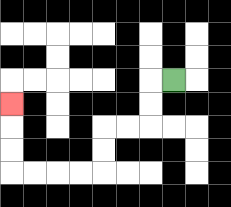{'start': '[7, 3]', 'end': '[0, 4]', 'path_directions': 'L,D,D,L,L,D,D,L,L,L,L,U,U,U', 'path_coordinates': '[[7, 3], [6, 3], [6, 4], [6, 5], [5, 5], [4, 5], [4, 6], [4, 7], [3, 7], [2, 7], [1, 7], [0, 7], [0, 6], [0, 5], [0, 4]]'}